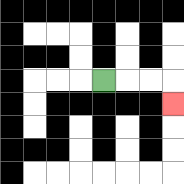{'start': '[4, 3]', 'end': '[7, 4]', 'path_directions': 'R,R,R,D', 'path_coordinates': '[[4, 3], [5, 3], [6, 3], [7, 3], [7, 4]]'}